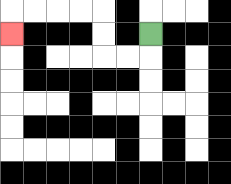{'start': '[6, 1]', 'end': '[0, 1]', 'path_directions': 'D,L,L,U,U,L,L,L,L,D', 'path_coordinates': '[[6, 1], [6, 2], [5, 2], [4, 2], [4, 1], [4, 0], [3, 0], [2, 0], [1, 0], [0, 0], [0, 1]]'}